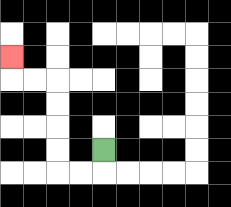{'start': '[4, 6]', 'end': '[0, 2]', 'path_directions': 'D,L,L,U,U,U,U,L,L,U', 'path_coordinates': '[[4, 6], [4, 7], [3, 7], [2, 7], [2, 6], [2, 5], [2, 4], [2, 3], [1, 3], [0, 3], [0, 2]]'}